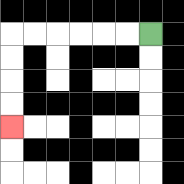{'start': '[6, 1]', 'end': '[0, 5]', 'path_directions': 'L,L,L,L,L,L,D,D,D,D', 'path_coordinates': '[[6, 1], [5, 1], [4, 1], [3, 1], [2, 1], [1, 1], [0, 1], [0, 2], [0, 3], [0, 4], [0, 5]]'}